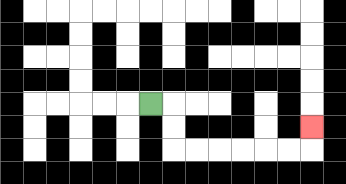{'start': '[6, 4]', 'end': '[13, 5]', 'path_directions': 'R,D,D,R,R,R,R,R,R,U', 'path_coordinates': '[[6, 4], [7, 4], [7, 5], [7, 6], [8, 6], [9, 6], [10, 6], [11, 6], [12, 6], [13, 6], [13, 5]]'}